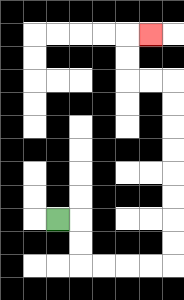{'start': '[2, 9]', 'end': '[6, 1]', 'path_directions': 'R,D,D,R,R,R,R,U,U,U,U,U,U,U,U,L,L,U,U,R', 'path_coordinates': '[[2, 9], [3, 9], [3, 10], [3, 11], [4, 11], [5, 11], [6, 11], [7, 11], [7, 10], [7, 9], [7, 8], [7, 7], [7, 6], [7, 5], [7, 4], [7, 3], [6, 3], [5, 3], [5, 2], [5, 1], [6, 1]]'}